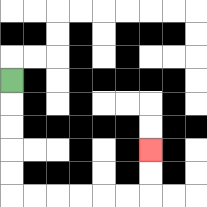{'start': '[0, 3]', 'end': '[6, 6]', 'path_directions': 'D,D,D,D,D,R,R,R,R,R,R,U,U', 'path_coordinates': '[[0, 3], [0, 4], [0, 5], [0, 6], [0, 7], [0, 8], [1, 8], [2, 8], [3, 8], [4, 8], [5, 8], [6, 8], [6, 7], [6, 6]]'}